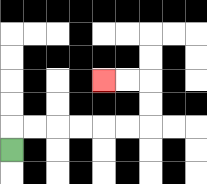{'start': '[0, 6]', 'end': '[4, 3]', 'path_directions': 'U,R,R,R,R,R,R,U,U,L,L', 'path_coordinates': '[[0, 6], [0, 5], [1, 5], [2, 5], [3, 5], [4, 5], [5, 5], [6, 5], [6, 4], [6, 3], [5, 3], [4, 3]]'}